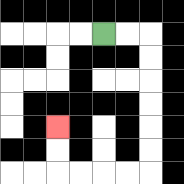{'start': '[4, 1]', 'end': '[2, 5]', 'path_directions': 'R,R,D,D,D,D,D,D,L,L,L,L,U,U', 'path_coordinates': '[[4, 1], [5, 1], [6, 1], [6, 2], [6, 3], [6, 4], [6, 5], [6, 6], [6, 7], [5, 7], [4, 7], [3, 7], [2, 7], [2, 6], [2, 5]]'}